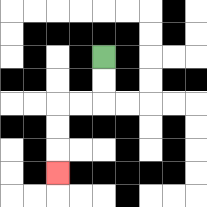{'start': '[4, 2]', 'end': '[2, 7]', 'path_directions': 'D,D,L,L,D,D,D', 'path_coordinates': '[[4, 2], [4, 3], [4, 4], [3, 4], [2, 4], [2, 5], [2, 6], [2, 7]]'}